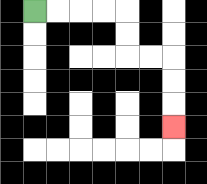{'start': '[1, 0]', 'end': '[7, 5]', 'path_directions': 'R,R,R,R,D,D,R,R,D,D,D', 'path_coordinates': '[[1, 0], [2, 0], [3, 0], [4, 0], [5, 0], [5, 1], [5, 2], [6, 2], [7, 2], [7, 3], [7, 4], [7, 5]]'}